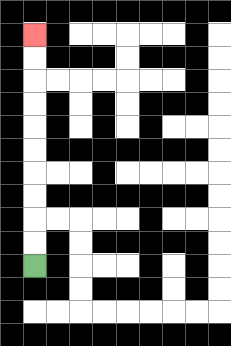{'start': '[1, 11]', 'end': '[1, 1]', 'path_directions': 'U,U,U,U,U,U,U,U,U,U', 'path_coordinates': '[[1, 11], [1, 10], [1, 9], [1, 8], [1, 7], [1, 6], [1, 5], [1, 4], [1, 3], [1, 2], [1, 1]]'}